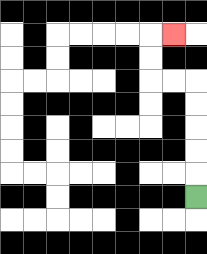{'start': '[8, 8]', 'end': '[7, 1]', 'path_directions': 'U,U,U,U,U,L,L,U,U,R', 'path_coordinates': '[[8, 8], [8, 7], [8, 6], [8, 5], [8, 4], [8, 3], [7, 3], [6, 3], [6, 2], [6, 1], [7, 1]]'}